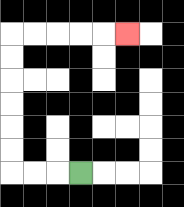{'start': '[3, 7]', 'end': '[5, 1]', 'path_directions': 'L,L,L,U,U,U,U,U,U,R,R,R,R,R', 'path_coordinates': '[[3, 7], [2, 7], [1, 7], [0, 7], [0, 6], [0, 5], [0, 4], [0, 3], [0, 2], [0, 1], [1, 1], [2, 1], [3, 1], [4, 1], [5, 1]]'}